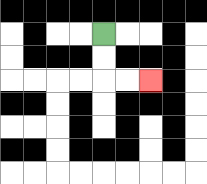{'start': '[4, 1]', 'end': '[6, 3]', 'path_directions': 'D,D,R,R', 'path_coordinates': '[[4, 1], [4, 2], [4, 3], [5, 3], [6, 3]]'}